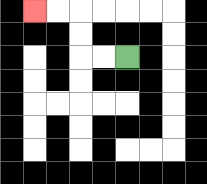{'start': '[5, 2]', 'end': '[1, 0]', 'path_directions': 'L,L,U,U,L,L', 'path_coordinates': '[[5, 2], [4, 2], [3, 2], [3, 1], [3, 0], [2, 0], [1, 0]]'}